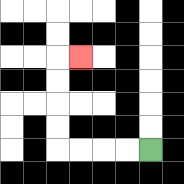{'start': '[6, 6]', 'end': '[3, 2]', 'path_directions': 'L,L,L,L,U,U,U,U,R', 'path_coordinates': '[[6, 6], [5, 6], [4, 6], [3, 6], [2, 6], [2, 5], [2, 4], [2, 3], [2, 2], [3, 2]]'}